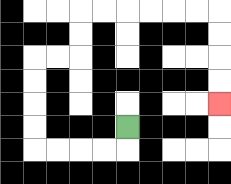{'start': '[5, 5]', 'end': '[9, 4]', 'path_directions': 'D,L,L,L,L,U,U,U,U,R,R,U,U,R,R,R,R,R,R,D,D,D,D', 'path_coordinates': '[[5, 5], [5, 6], [4, 6], [3, 6], [2, 6], [1, 6], [1, 5], [1, 4], [1, 3], [1, 2], [2, 2], [3, 2], [3, 1], [3, 0], [4, 0], [5, 0], [6, 0], [7, 0], [8, 0], [9, 0], [9, 1], [9, 2], [9, 3], [9, 4]]'}